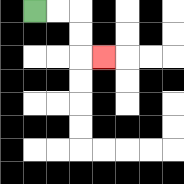{'start': '[1, 0]', 'end': '[4, 2]', 'path_directions': 'R,R,D,D,R', 'path_coordinates': '[[1, 0], [2, 0], [3, 0], [3, 1], [3, 2], [4, 2]]'}